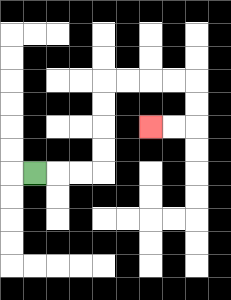{'start': '[1, 7]', 'end': '[6, 5]', 'path_directions': 'R,R,R,U,U,U,U,R,R,R,R,D,D,L,L', 'path_coordinates': '[[1, 7], [2, 7], [3, 7], [4, 7], [4, 6], [4, 5], [4, 4], [4, 3], [5, 3], [6, 3], [7, 3], [8, 3], [8, 4], [8, 5], [7, 5], [6, 5]]'}